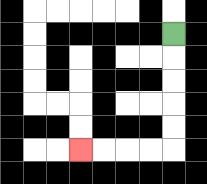{'start': '[7, 1]', 'end': '[3, 6]', 'path_directions': 'D,D,D,D,D,L,L,L,L', 'path_coordinates': '[[7, 1], [7, 2], [7, 3], [7, 4], [7, 5], [7, 6], [6, 6], [5, 6], [4, 6], [3, 6]]'}